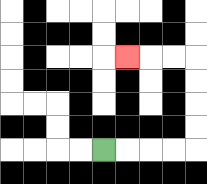{'start': '[4, 6]', 'end': '[5, 2]', 'path_directions': 'R,R,R,R,U,U,U,U,L,L,L', 'path_coordinates': '[[4, 6], [5, 6], [6, 6], [7, 6], [8, 6], [8, 5], [8, 4], [8, 3], [8, 2], [7, 2], [6, 2], [5, 2]]'}